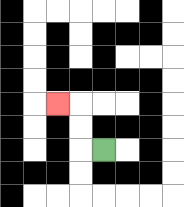{'start': '[4, 6]', 'end': '[2, 4]', 'path_directions': 'L,U,U,L', 'path_coordinates': '[[4, 6], [3, 6], [3, 5], [3, 4], [2, 4]]'}